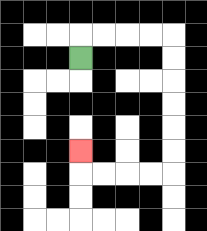{'start': '[3, 2]', 'end': '[3, 6]', 'path_directions': 'U,R,R,R,R,D,D,D,D,D,D,L,L,L,L,U', 'path_coordinates': '[[3, 2], [3, 1], [4, 1], [5, 1], [6, 1], [7, 1], [7, 2], [7, 3], [7, 4], [7, 5], [7, 6], [7, 7], [6, 7], [5, 7], [4, 7], [3, 7], [3, 6]]'}